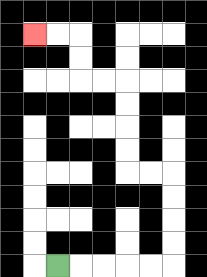{'start': '[2, 11]', 'end': '[1, 1]', 'path_directions': 'R,R,R,R,R,U,U,U,U,L,L,U,U,U,U,L,L,U,U,L,L', 'path_coordinates': '[[2, 11], [3, 11], [4, 11], [5, 11], [6, 11], [7, 11], [7, 10], [7, 9], [7, 8], [7, 7], [6, 7], [5, 7], [5, 6], [5, 5], [5, 4], [5, 3], [4, 3], [3, 3], [3, 2], [3, 1], [2, 1], [1, 1]]'}